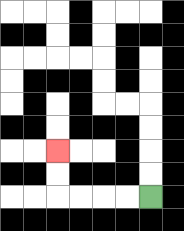{'start': '[6, 8]', 'end': '[2, 6]', 'path_directions': 'L,L,L,L,U,U', 'path_coordinates': '[[6, 8], [5, 8], [4, 8], [3, 8], [2, 8], [2, 7], [2, 6]]'}